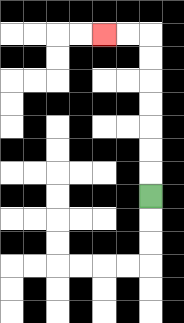{'start': '[6, 8]', 'end': '[4, 1]', 'path_directions': 'U,U,U,U,U,U,U,L,L', 'path_coordinates': '[[6, 8], [6, 7], [6, 6], [6, 5], [6, 4], [6, 3], [6, 2], [6, 1], [5, 1], [4, 1]]'}